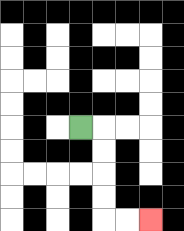{'start': '[3, 5]', 'end': '[6, 9]', 'path_directions': 'R,D,D,D,D,R,R', 'path_coordinates': '[[3, 5], [4, 5], [4, 6], [4, 7], [4, 8], [4, 9], [5, 9], [6, 9]]'}